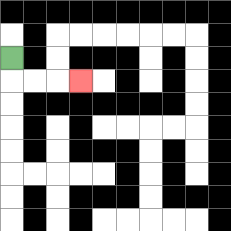{'start': '[0, 2]', 'end': '[3, 3]', 'path_directions': 'D,R,R,R', 'path_coordinates': '[[0, 2], [0, 3], [1, 3], [2, 3], [3, 3]]'}